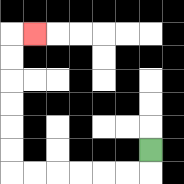{'start': '[6, 6]', 'end': '[1, 1]', 'path_directions': 'D,L,L,L,L,L,L,U,U,U,U,U,U,R', 'path_coordinates': '[[6, 6], [6, 7], [5, 7], [4, 7], [3, 7], [2, 7], [1, 7], [0, 7], [0, 6], [0, 5], [0, 4], [0, 3], [0, 2], [0, 1], [1, 1]]'}